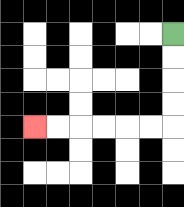{'start': '[7, 1]', 'end': '[1, 5]', 'path_directions': 'D,D,D,D,L,L,L,L,L,L', 'path_coordinates': '[[7, 1], [7, 2], [7, 3], [7, 4], [7, 5], [6, 5], [5, 5], [4, 5], [3, 5], [2, 5], [1, 5]]'}